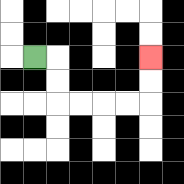{'start': '[1, 2]', 'end': '[6, 2]', 'path_directions': 'R,D,D,R,R,R,R,U,U', 'path_coordinates': '[[1, 2], [2, 2], [2, 3], [2, 4], [3, 4], [4, 4], [5, 4], [6, 4], [6, 3], [6, 2]]'}